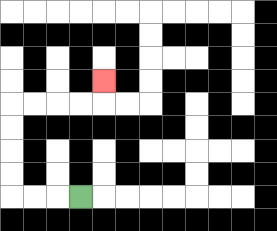{'start': '[3, 8]', 'end': '[4, 3]', 'path_directions': 'L,L,L,U,U,U,U,R,R,R,R,U', 'path_coordinates': '[[3, 8], [2, 8], [1, 8], [0, 8], [0, 7], [0, 6], [0, 5], [0, 4], [1, 4], [2, 4], [3, 4], [4, 4], [4, 3]]'}